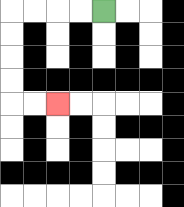{'start': '[4, 0]', 'end': '[2, 4]', 'path_directions': 'L,L,L,L,D,D,D,D,R,R', 'path_coordinates': '[[4, 0], [3, 0], [2, 0], [1, 0], [0, 0], [0, 1], [0, 2], [0, 3], [0, 4], [1, 4], [2, 4]]'}